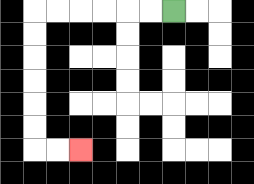{'start': '[7, 0]', 'end': '[3, 6]', 'path_directions': 'L,L,L,L,L,L,D,D,D,D,D,D,R,R', 'path_coordinates': '[[7, 0], [6, 0], [5, 0], [4, 0], [3, 0], [2, 0], [1, 0], [1, 1], [1, 2], [1, 3], [1, 4], [1, 5], [1, 6], [2, 6], [3, 6]]'}